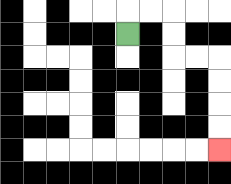{'start': '[5, 1]', 'end': '[9, 6]', 'path_directions': 'U,R,R,D,D,R,R,D,D,D,D', 'path_coordinates': '[[5, 1], [5, 0], [6, 0], [7, 0], [7, 1], [7, 2], [8, 2], [9, 2], [9, 3], [9, 4], [9, 5], [9, 6]]'}